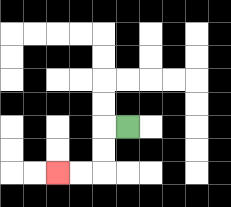{'start': '[5, 5]', 'end': '[2, 7]', 'path_directions': 'L,D,D,L,L', 'path_coordinates': '[[5, 5], [4, 5], [4, 6], [4, 7], [3, 7], [2, 7]]'}